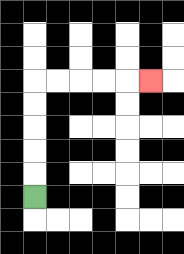{'start': '[1, 8]', 'end': '[6, 3]', 'path_directions': 'U,U,U,U,U,R,R,R,R,R', 'path_coordinates': '[[1, 8], [1, 7], [1, 6], [1, 5], [1, 4], [1, 3], [2, 3], [3, 3], [4, 3], [5, 3], [6, 3]]'}